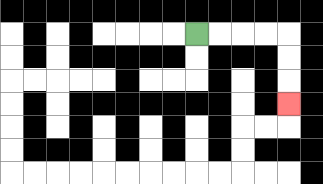{'start': '[8, 1]', 'end': '[12, 4]', 'path_directions': 'R,R,R,R,D,D,D', 'path_coordinates': '[[8, 1], [9, 1], [10, 1], [11, 1], [12, 1], [12, 2], [12, 3], [12, 4]]'}